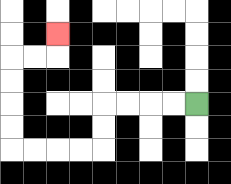{'start': '[8, 4]', 'end': '[2, 1]', 'path_directions': 'L,L,L,L,D,D,L,L,L,L,U,U,U,U,R,R,U', 'path_coordinates': '[[8, 4], [7, 4], [6, 4], [5, 4], [4, 4], [4, 5], [4, 6], [3, 6], [2, 6], [1, 6], [0, 6], [0, 5], [0, 4], [0, 3], [0, 2], [1, 2], [2, 2], [2, 1]]'}